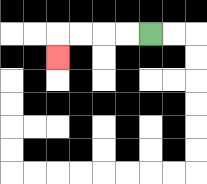{'start': '[6, 1]', 'end': '[2, 2]', 'path_directions': 'L,L,L,L,D', 'path_coordinates': '[[6, 1], [5, 1], [4, 1], [3, 1], [2, 1], [2, 2]]'}